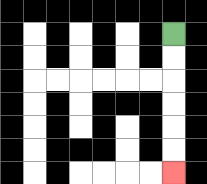{'start': '[7, 1]', 'end': '[7, 7]', 'path_directions': 'D,D,D,D,D,D', 'path_coordinates': '[[7, 1], [7, 2], [7, 3], [7, 4], [7, 5], [7, 6], [7, 7]]'}